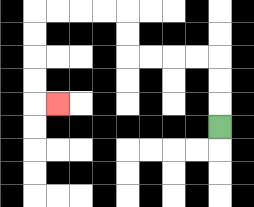{'start': '[9, 5]', 'end': '[2, 4]', 'path_directions': 'U,U,U,L,L,L,L,U,U,L,L,L,L,D,D,D,D,R', 'path_coordinates': '[[9, 5], [9, 4], [9, 3], [9, 2], [8, 2], [7, 2], [6, 2], [5, 2], [5, 1], [5, 0], [4, 0], [3, 0], [2, 0], [1, 0], [1, 1], [1, 2], [1, 3], [1, 4], [2, 4]]'}